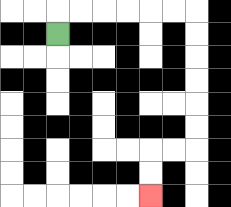{'start': '[2, 1]', 'end': '[6, 8]', 'path_directions': 'U,R,R,R,R,R,R,D,D,D,D,D,D,L,L,D,D', 'path_coordinates': '[[2, 1], [2, 0], [3, 0], [4, 0], [5, 0], [6, 0], [7, 0], [8, 0], [8, 1], [8, 2], [8, 3], [8, 4], [8, 5], [8, 6], [7, 6], [6, 6], [6, 7], [6, 8]]'}